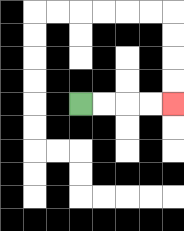{'start': '[3, 4]', 'end': '[7, 4]', 'path_directions': 'R,R,R,R', 'path_coordinates': '[[3, 4], [4, 4], [5, 4], [6, 4], [7, 4]]'}